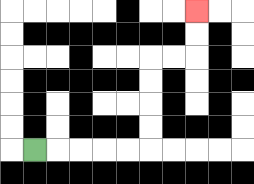{'start': '[1, 6]', 'end': '[8, 0]', 'path_directions': 'R,R,R,R,R,U,U,U,U,R,R,U,U', 'path_coordinates': '[[1, 6], [2, 6], [3, 6], [4, 6], [5, 6], [6, 6], [6, 5], [6, 4], [6, 3], [6, 2], [7, 2], [8, 2], [8, 1], [8, 0]]'}